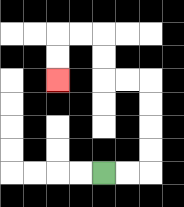{'start': '[4, 7]', 'end': '[2, 3]', 'path_directions': 'R,R,U,U,U,U,L,L,U,U,L,L,D,D', 'path_coordinates': '[[4, 7], [5, 7], [6, 7], [6, 6], [6, 5], [6, 4], [6, 3], [5, 3], [4, 3], [4, 2], [4, 1], [3, 1], [2, 1], [2, 2], [2, 3]]'}